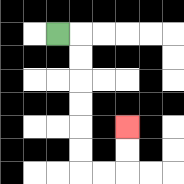{'start': '[2, 1]', 'end': '[5, 5]', 'path_directions': 'R,D,D,D,D,D,D,R,R,U,U', 'path_coordinates': '[[2, 1], [3, 1], [3, 2], [3, 3], [3, 4], [3, 5], [3, 6], [3, 7], [4, 7], [5, 7], [5, 6], [5, 5]]'}